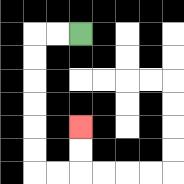{'start': '[3, 1]', 'end': '[3, 5]', 'path_directions': 'L,L,D,D,D,D,D,D,R,R,U,U', 'path_coordinates': '[[3, 1], [2, 1], [1, 1], [1, 2], [1, 3], [1, 4], [1, 5], [1, 6], [1, 7], [2, 7], [3, 7], [3, 6], [3, 5]]'}